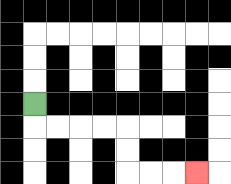{'start': '[1, 4]', 'end': '[8, 7]', 'path_directions': 'D,R,R,R,R,D,D,R,R,R', 'path_coordinates': '[[1, 4], [1, 5], [2, 5], [3, 5], [4, 5], [5, 5], [5, 6], [5, 7], [6, 7], [7, 7], [8, 7]]'}